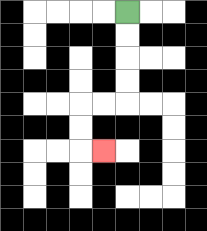{'start': '[5, 0]', 'end': '[4, 6]', 'path_directions': 'D,D,D,D,L,L,D,D,R', 'path_coordinates': '[[5, 0], [5, 1], [5, 2], [5, 3], [5, 4], [4, 4], [3, 4], [3, 5], [3, 6], [4, 6]]'}